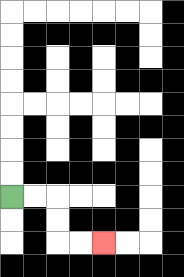{'start': '[0, 8]', 'end': '[4, 10]', 'path_directions': 'R,R,D,D,R,R', 'path_coordinates': '[[0, 8], [1, 8], [2, 8], [2, 9], [2, 10], [3, 10], [4, 10]]'}